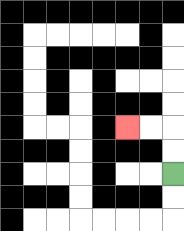{'start': '[7, 7]', 'end': '[5, 5]', 'path_directions': 'U,U,L,L', 'path_coordinates': '[[7, 7], [7, 6], [7, 5], [6, 5], [5, 5]]'}